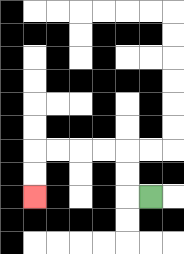{'start': '[6, 8]', 'end': '[1, 8]', 'path_directions': 'L,U,U,L,L,L,L,D,D', 'path_coordinates': '[[6, 8], [5, 8], [5, 7], [5, 6], [4, 6], [3, 6], [2, 6], [1, 6], [1, 7], [1, 8]]'}